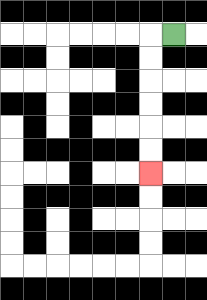{'start': '[7, 1]', 'end': '[6, 7]', 'path_directions': 'L,D,D,D,D,D,D', 'path_coordinates': '[[7, 1], [6, 1], [6, 2], [6, 3], [6, 4], [6, 5], [6, 6], [6, 7]]'}